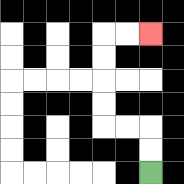{'start': '[6, 7]', 'end': '[6, 1]', 'path_directions': 'U,U,L,L,U,U,U,U,R,R', 'path_coordinates': '[[6, 7], [6, 6], [6, 5], [5, 5], [4, 5], [4, 4], [4, 3], [4, 2], [4, 1], [5, 1], [6, 1]]'}